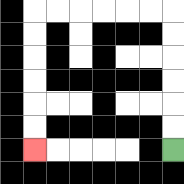{'start': '[7, 6]', 'end': '[1, 6]', 'path_directions': 'U,U,U,U,U,U,L,L,L,L,L,L,D,D,D,D,D,D', 'path_coordinates': '[[7, 6], [7, 5], [7, 4], [7, 3], [7, 2], [7, 1], [7, 0], [6, 0], [5, 0], [4, 0], [3, 0], [2, 0], [1, 0], [1, 1], [1, 2], [1, 3], [1, 4], [1, 5], [1, 6]]'}